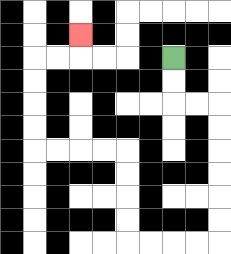{'start': '[7, 2]', 'end': '[3, 1]', 'path_directions': 'D,D,R,R,D,D,D,D,D,D,L,L,L,L,U,U,U,U,L,L,L,L,U,U,U,U,R,R,U', 'path_coordinates': '[[7, 2], [7, 3], [7, 4], [8, 4], [9, 4], [9, 5], [9, 6], [9, 7], [9, 8], [9, 9], [9, 10], [8, 10], [7, 10], [6, 10], [5, 10], [5, 9], [5, 8], [5, 7], [5, 6], [4, 6], [3, 6], [2, 6], [1, 6], [1, 5], [1, 4], [1, 3], [1, 2], [2, 2], [3, 2], [3, 1]]'}